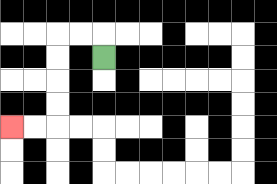{'start': '[4, 2]', 'end': '[0, 5]', 'path_directions': 'U,L,L,D,D,D,D,L,L', 'path_coordinates': '[[4, 2], [4, 1], [3, 1], [2, 1], [2, 2], [2, 3], [2, 4], [2, 5], [1, 5], [0, 5]]'}